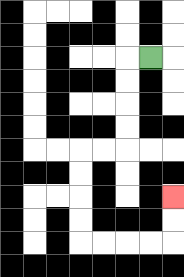{'start': '[6, 2]', 'end': '[7, 8]', 'path_directions': 'L,D,D,D,D,L,L,D,D,D,D,R,R,R,R,U,U', 'path_coordinates': '[[6, 2], [5, 2], [5, 3], [5, 4], [5, 5], [5, 6], [4, 6], [3, 6], [3, 7], [3, 8], [3, 9], [3, 10], [4, 10], [5, 10], [6, 10], [7, 10], [7, 9], [7, 8]]'}